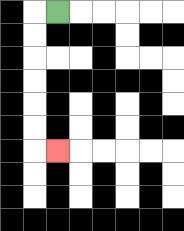{'start': '[2, 0]', 'end': '[2, 6]', 'path_directions': 'L,D,D,D,D,D,D,R', 'path_coordinates': '[[2, 0], [1, 0], [1, 1], [1, 2], [1, 3], [1, 4], [1, 5], [1, 6], [2, 6]]'}